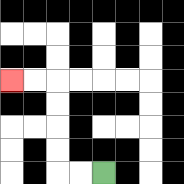{'start': '[4, 7]', 'end': '[0, 3]', 'path_directions': 'L,L,U,U,U,U,L,L', 'path_coordinates': '[[4, 7], [3, 7], [2, 7], [2, 6], [2, 5], [2, 4], [2, 3], [1, 3], [0, 3]]'}